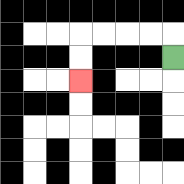{'start': '[7, 2]', 'end': '[3, 3]', 'path_directions': 'U,L,L,L,L,D,D', 'path_coordinates': '[[7, 2], [7, 1], [6, 1], [5, 1], [4, 1], [3, 1], [3, 2], [3, 3]]'}